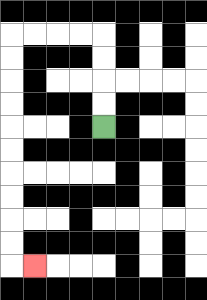{'start': '[4, 5]', 'end': '[1, 11]', 'path_directions': 'U,U,U,U,L,L,L,L,D,D,D,D,D,D,D,D,D,D,R', 'path_coordinates': '[[4, 5], [4, 4], [4, 3], [4, 2], [4, 1], [3, 1], [2, 1], [1, 1], [0, 1], [0, 2], [0, 3], [0, 4], [0, 5], [0, 6], [0, 7], [0, 8], [0, 9], [0, 10], [0, 11], [1, 11]]'}